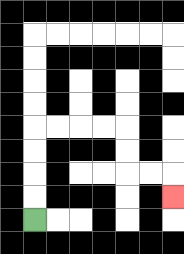{'start': '[1, 9]', 'end': '[7, 8]', 'path_directions': 'U,U,U,U,R,R,R,R,D,D,R,R,D', 'path_coordinates': '[[1, 9], [1, 8], [1, 7], [1, 6], [1, 5], [2, 5], [3, 5], [4, 5], [5, 5], [5, 6], [5, 7], [6, 7], [7, 7], [7, 8]]'}